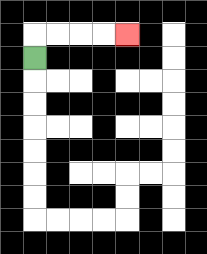{'start': '[1, 2]', 'end': '[5, 1]', 'path_directions': 'U,R,R,R,R', 'path_coordinates': '[[1, 2], [1, 1], [2, 1], [3, 1], [4, 1], [5, 1]]'}